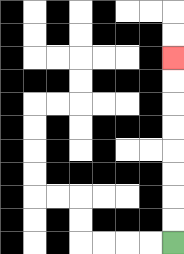{'start': '[7, 10]', 'end': '[7, 2]', 'path_directions': 'U,U,U,U,U,U,U,U', 'path_coordinates': '[[7, 10], [7, 9], [7, 8], [7, 7], [7, 6], [7, 5], [7, 4], [7, 3], [7, 2]]'}